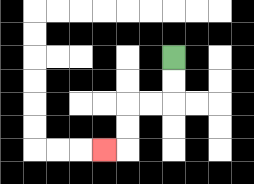{'start': '[7, 2]', 'end': '[4, 6]', 'path_directions': 'D,D,L,L,D,D,L', 'path_coordinates': '[[7, 2], [7, 3], [7, 4], [6, 4], [5, 4], [5, 5], [5, 6], [4, 6]]'}